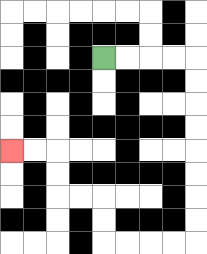{'start': '[4, 2]', 'end': '[0, 6]', 'path_directions': 'R,R,R,R,D,D,D,D,D,D,D,D,L,L,L,L,U,U,L,L,U,U,L,L', 'path_coordinates': '[[4, 2], [5, 2], [6, 2], [7, 2], [8, 2], [8, 3], [8, 4], [8, 5], [8, 6], [8, 7], [8, 8], [8, 9], [8, 10], [7, 10], [6, 10], [5, 10], [4, 10], [4, 9], [4, 8], [3, 8], [2, 8], [2, 7], [2, 6], [1, 6], [0, 6]]'}